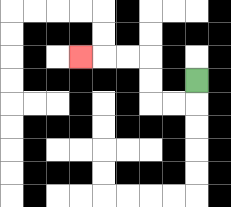{'start': '[8, 3]', 'end': '[3, 2]', 'path_directions': 'D,L,L,U,U,L,L,L', 'path_coordinates': '[[8, 3], [8, 4], [7, 4], [6, 4], [6, 3], [6, 2], [5, 2], [4, 2], [3, 2]]'}